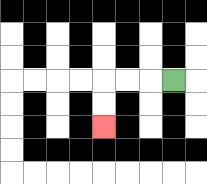{'start': '[7, 3]', 'end': '[4, 5]', 'path_directions': 'L,L,L,D,D', 'path_coordinates': '[[7, 3], [6, 3], [5, 3], [4, 3], [4, 4], [4, 5]]'}